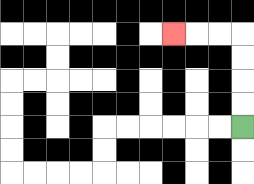{'start': '[10, 5]', 'end': '[7, 1]', 'path_directions': 'U,U,U,U,L,L,L', 'path_coordinates': '[[10, 5], [10, 4], [10, 3], [10, 2], [10, 1], [9, 1], [8, 1], [7, 1]]'}